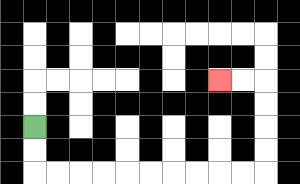{'start': '[1, 5]', 'end': '[9, 3]', 'path_directions': 'D,D,R,R,R,R,R,R,R,R,R,R,U,U,U,U,L,L', 'path_coordinates': '[[1, 5], [1, 6], [1, 7], [2, 7], [3, 7], [4, 7], [5, 7], [6, 7], [7, 7], [8, 7], [9, 7], [10, 7], [11, 7], [11, 6], [11, 5], [11, 4], [11, 3], [10, 3], [9, 3]]'}